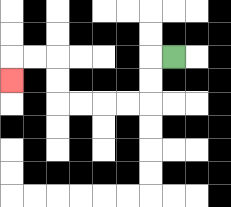{'start': '[7, 2]', 'end': '[0, 3]', 'path_directions': 'L,D,D,L,L,L,L,U,U,L,L,D', 'path_coordinates': '[[7, 2], [6, 2], [6, 3], [6, 4], [5, 4], [4, 4], [3, 4], [2, 4], [2, 3], [2, 2], [1, 2], [0, 2], [0, 3]]'}